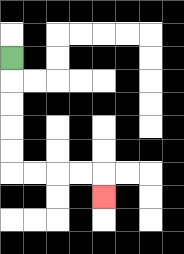{'start': '[0, 2]', 'end': '[4, 8]', 'path_directions': 'D,D,D,D,D,R,R,R,R,D', 'path_coordinates': '[[0, 2], [0, 3], [0, 4], [0, 5], [0, 6], [0, 7], [1, 7], [2, 7], [3, 7], [4, 7], [4, 8]]'}